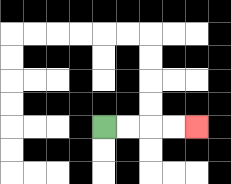{'start': '[4, 5]', 'end': '[8, 5]', 'path_directions': 'R,R,R,R', 'path_coordinates': '[[4, 5], [5, 5], [6, 5], [7, 5], [8, 5]]'}